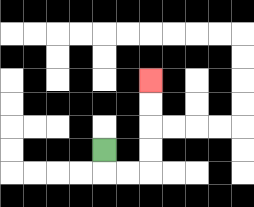{'start': '[4, 6]', 'end': '[6, 3]', 'path_directions': 'D,R,R,U,U,U,U', 'path_coordinates': '[[4, 6], [4, 7], [5, 7], [6, 7], [6, 6], [6, 5], [6, 4], [6, 3]]'}